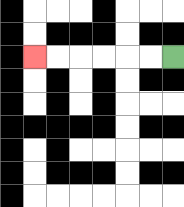{'start': '[7, 2]', 'end': '[1, 2]', 'path_directions': 'L,L,L,L,L,L', 'path_coordinates': '[[7, 2], [6, 2], [5, 2], [4, 2], [3, 2], [2, 2], [1, 2]]'}